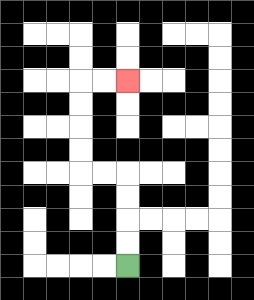{'start': '[5, 11]', 'end': '[5, 3]', 'path_directions': 'U,U,U,U,L,L,U,U,U,U,R,R', 'path_coordinates': '[[5, 11], [5, 10], [5, 9], [5, 8], [5, 7], [4, 7], [3, 7], [3, 6], [3, 5], [3, 4], [3, 3], [4, 3], [5, 3]]'}